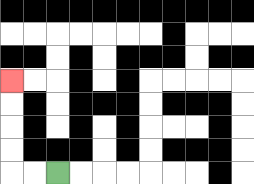{'start': '[2, 7]', 'end': '[0, 3]', 'path_directions': 'L,L,U,U,U,U', 'path_coordinates': '[[2, 7], [1, 7], [0, 7], [0, 6], [0, 5], [0, 4], [0, 3]]'}